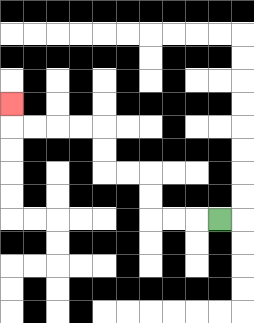{'start': '[9, 9]', 'end': '[0, 4]', 'path_directions': 'L,L,L,U,U,L,L,U,U,L,L,L,L,U', 'path_coordinates': '[[9, 9], [8, 9], [7, 9], [6, 9], [6, 8], [6, 7], [5, 7], [4, 7], [4, 6], [4, 5], [3, 5], [2, 5], [1, 5], [0, 5], [0, 4]]'}